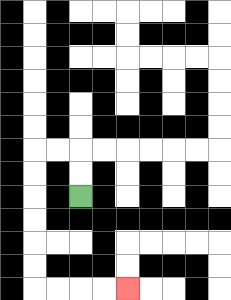{'start': '[3, 8]', 'end': '[5, 12]', 'path_directions': 'U,U,L,L,D,D,D,D,D,D,R,R,R,R', 'path_coordinates': '[[3, 8], [3, 7], [3, 6], [2, 6], [1, 6], [1, 7], [1, 8], [1, 9], [1, 10], [1, 11], [1, 12], [2, 12], [3, 12], [4, 12], [5, 12]]'}